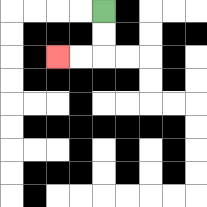{'start': '[4, 0]', 'end': '[2, 2]', 'path_directions': 'D,D,L,L', 'path_coordinates': '[[4, 0], [4, 1], [4, 2], [3, 2], [2, 2]]'}